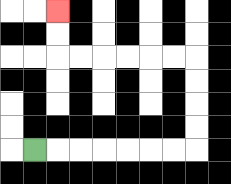{'start': '[1, 6]', 'end': '[2, 0]', 'path_directions': 'R,R,R,R,R,R,R,U,U,U,U,L,L,L,L,L,L,U,U', 'path_coordinates': '[[1, 6], [2, 6], [3, 6], [4, 6], [5, 6], [6, 6], [7, 6], [8, 6], [8, 5], [8, 4], [8, 3], [8, 2], [7, 2], [6, 2], [5, 2], [4, 2], [3, 2], [2, 2], [2, 1], [2, 0]]'}